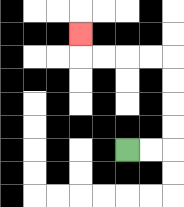{'start': '[5, 6]', 'end': '[3, 1]', 'path_directions': 'R,R,U,U,U,U,L,L,L,L,U', 'path_coordinates': '[[5, 6], [6, 6], [7, 6], [7, 5], [7, 4], [7, 3], [7, 2], [6, 2], [5, 2], [4, 2], [3, 2], [3, 1]]'}